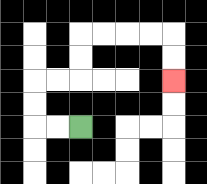{'start': '[3, 5]', 'end': '[7, 3]', 'path_directions': 'L,L,U,U,R,R,U,U,R,R,R,R,D,D', 'path_coordinates': '[[3, 5], [2, 5], [1, 5], [1, 4], [1, 3], [2, 3], [3, 3], [3, 2], [3, 1], [4, 1], [5, 1], [6, 1], [7, 1], [7, 2], [7, 3]]'}